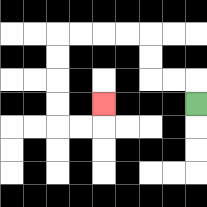{'start': '[8, 4]', 'end': '[4, 4]', 'path_directions': 'U,L,L,U,U,L,L,L,L,D,D,D,D,R,R,U', 'path_coordinates': '[[8, 4], [8, 3], [7, 3], [6, 3], [6, 2], [6, 1], [5, 1], [4, 1], [3, 1], [2, 1], [2, 2], [2, 3], [2, 4], [2, 5], [3, 5], [4, 5], [4, 4]]'}